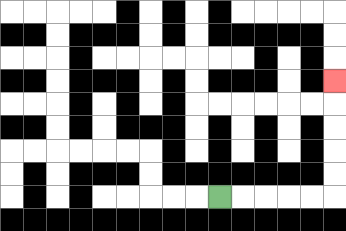{'start': '[9, 8]', 'end': '[14, 3]', 'path_directions': 'R,R,R,R,R,U,U,U,U,U', 'path_coordinates': '[[9, 8], [10, 8], [11, 8], [12, 8], [13, 8], [14, 8], [14, 7], [14, 6], [14, 5], [14, 4], [14, 3]]'}